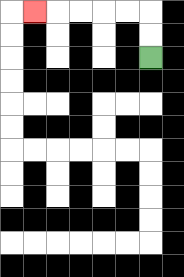{'start': '[6, 2]', 'end': '[1, 0]', 'path_directions': 'U,U,L,L,L,L,L', 'path_coordinates': '[[6, 2], [6, 1], [6, 0], [5, 0], [4, 0], [3, 0], [2, 0], [1, 0]]'}